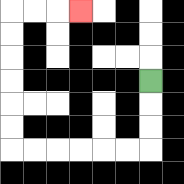{'start': '[6, 3]', 'end': '[3, 0]', 'path_directions': 'D,D,D,L,L,L,L,L,L,U,U,U,U,U,U,R,R,R', 'path_coordinates': '[[6, 3], [6, 4], [6, 5], [6, 6], [5, 6], [4, 6], [3, 6], [2, 6], [1, 6], [0, 6], [0, 5], [0, 4], [0, 3], [0, 2], [0, 1], [0, 0], [1, 0], [2, 0], [3, 0]]'}